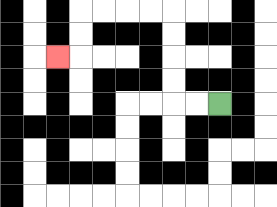{'start': '[9, 4]', 'end': '[2, 2]', 'path_directions': 'L,L,U,U,U,U,L,L,L,L,D,D,L', 'path_coordinates': '[[9, 4], [8, 4], [7, 4], [7, 3], [7, 2], [7, 1], [7, 0], [6, 0], [5, 0], [4, 0], [3, 0], [3, 1], [3, 2], [2, 2]]'}